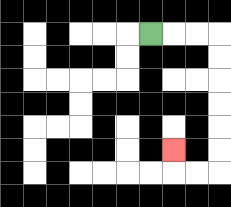{'start': '[6, 1]', 'end': '[7, 6]', 'path_directions': 'R,R,R,D,D,D,D,D,D,L,L,U', 'path_coordinates': '[[6, 1], [7, 1], [8, 1], [9, 1], [9, 2], [9, 3], [9, 4], [9, 5], [9, 6], [9, 7], [8, 7], [7, 7], [7, 6]]'}